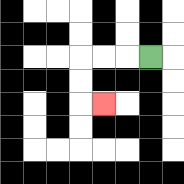{'start': '[6, 2]', 'end': '[4, 4]', 'path_directions': 'L,L,L,D,D,R', 'path_coordinates': '[[6, 2], [5, 2], [4, 2], [3, 2], [3, 3], [3, 4], [4, 4]]'}